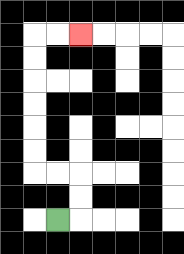{'start': '[2, 9]', 'end': '[3, 1]', 'path_directions': 'R,U,U,L,L,U,U,U,U,U,U,R,R', 'path_coordinates': '[[2, 9], [3, 9], [3, 8], [3, 7], [2, 7], [1, 7], [1, 6], [1, 5], [1, 4], [1, 3], [1, 2], [1, 1], [2, 1], [3, 1]]'}